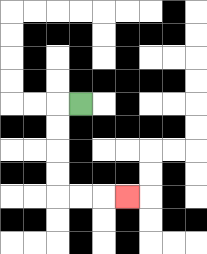{'start': '[3, 4]', 'end': '[5, 8]', 'path_directions': 'L,D,D,D,D,R,R,R', 'path_coordinates': '[[3, 4], [2, 4], [2, 5], [2, 6], [2, 7], [2, 8], [3, 8], [4, 8], [5, 8]]'}